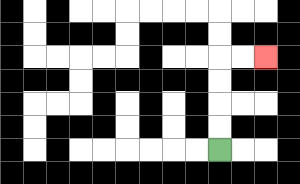{'start': '[9, 6]', 'end': '[11, 2]', 'path_directions': 'U,U,U,U,R,R', 'path_coordinates': '[[9, 6], [9, 5], [9, 4], [9, 3], [9, 2], [10, 2], [11, 2]]'}